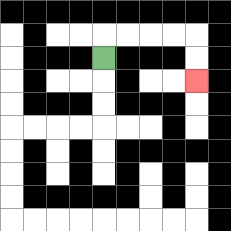{'start': '[4, 2]', 'end': '[8, 3]', 'path_directions': 'U,R,R,R,R,D,D', 'path_coordinates': '[[4, 2], [4, 1], [5, 1], [6, 1], [7, 1], [8, 1], [8, 2], [8, 3]]'}